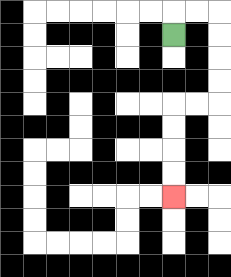{'start': '[7, 1]', 'end': '[7, 8]', 'path_directions': 'U,R,R,D,D,D,D,L,L,D,D,D,D', 'path_coordinates': '[[7, 1], [7, 0], [8, 0], [9, 0], [9, 1], [9, 2], [9, 3], [9, 4], [8, 4], [7, 4], [7, 5], [7, 6], [7, 7], [7, 8]]'}